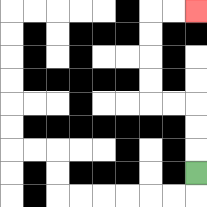{'start': '[8, 7]', 'end': '[8, 0]', 'path_directions': 'U,U,U,L,L,U,U,U,U,R,R', 'path_coordinates': '[[8, 7], [8, 6], [8, 5], [8, 4], [7, 4], [6, 4], [6, 3], [6, 2], [6, 1], [6, 0], [7, 0], [8, 0]]'}